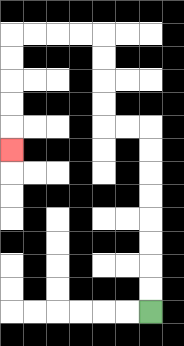{'start': '[6, 13]', 'end': '[0, 6]', 'path_directions': 'U,U,U,U,U,U,U,U,L,L,U,U,U,U,L,L,L,L,D,D,D,D,D', 'path_coordinates': '[[6, 13], [6, 12], [6, 11], [6, 10], [6, 9], [6, 8], [6, 7], [6, 6], [6, 5], [5, 5], [4, 5], [4, 4], [4, 3], [4, 2], [4, 1], [3, 1], [2, 1], [1, 1], [0, 1], [0, 2], [0, 3], [0, 4], [0, 5], [0, 6]]'}